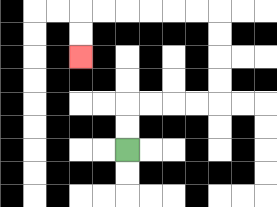{'start': '[5, 6]', 'end': '[3, 2]', 'path_directions': 'U,U,R,R,R,R,U,U,U,U,L,L,L,L,L,L,D,D', 'path_coordinates': '[[5, 6], [5, 5], [5, 4], [6, 4], [7, 4], [8, 4], [9, 4], [9, 3], [9, 2], [9, 1], [9, 0], [8, 0], [7, 0], [6, 0], [5, 0], [4, 0], [3, 0], [3, 1], [3, 2]]'}